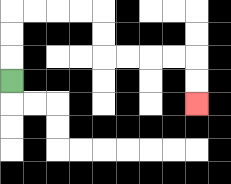{'start': '[0, 3]', 'end': '[8, 4]', 'path_directions': 'U,U,U,R,R,R,R,D,D,R,R,R,R,D,D', 'path_coordinates': '[[0, 3], [0, 2], [0, 1], [0, 0], [1, 0], [2, 0], [3, 0], [4, 0], [4, 1], [4, 2], [5, 2], [6, 2], [7, 2], [8, 2], [8, 3], [8, 4]]'}